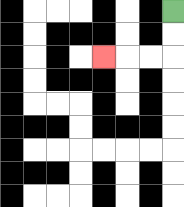{'start': '[7, 0]', 'end': '[4, 2]', 'path_directions': 'D,D,L,L,L', 'path_coordinates': '[[7, 0], [7, 1], [7, 2], [6, 2], [5, 2], [4, 2]]'}